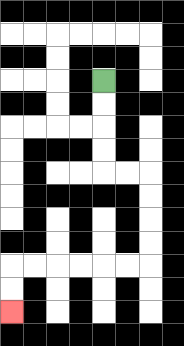{'start': '[4, 3]', 'end': '[0, 13]', 'path_directions': 'D,D,D,D,R,R,D,D,D,D,L,L,L,L,L,L,D,D', 'path_coordinates': '[[4, 3], [4, 4], [4, 5], [4, 6], [4, 7], [5, 7], [6, 7], [6, 8], [6, 9], [6, 10], [6, 11], [5, 11], [4, 11], [3, 11], [2, 11], [1, 11], [0, 11], [0, 12], [0, 13]]'}